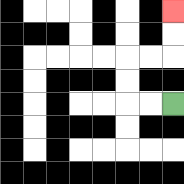{'start': '[7, 4]', 'end': '[7, 0]', 'path_directions': 'L,L,U,U,R,R,U,U', 'path_coordinates': '[[7, 4], [6, 4], [5, 4], [5, 3], [5, 2], [6, 2], [7, 2], [7, 1], [7, 0]]'}